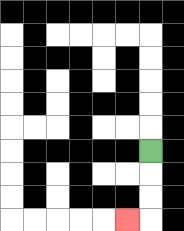{'start': '[6, 6]', 'end': '[5, 9]', 'path_directions': 'D,D,D,L', 'path_coordinates': '[[6, 6], [6, 7], [6, 8], [6, 9], [5, 9]]'}